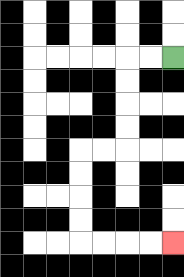{'start': '[7, 2]', 'end': '[7, 10]', 'path_directions': 'L,L,D,D,D,D,L,L,D,D,D,D,R,R,R,R', 'path_coordinates': '[[7, 2], [6, 2], [5, 2], [5, 3], [5, 4], [5, 5], [5, 6], [4, 6], [3, 6], [3, 7], [3, 8], [3, 9], [3, 10], [4, 10], [5, 10], [6, 10], [7, 10]]'}